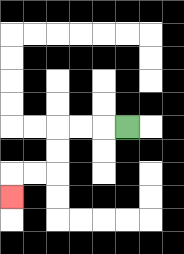{'start': '[5, 5]', 'end': '[0, 8]', 'path_directions': 'L,L,L,D,D,L,L,D', 'path_coordinates': '[[5, 5], [4, 5], [3, 5], [2, 5], [2, 6], [2, 7], [1, 7], [0, 7], [0, 8]]'}